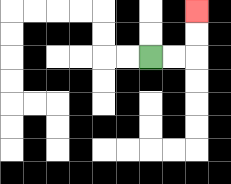{'start': '[6, 2]', 'end': '[8, 0]', 'path_directions': 'R,R,U,U', 'path_coordinates': '[[6, 2], [7, 2], [8, 2], [8, 1], [8, 0]]'}